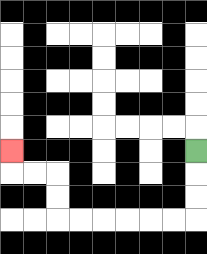{'start': '[8, 6]', 'end': '[0, 6]', 'path_directions': 'D,D,D,L,L,L,L,L,L,U,U,L,L,U', 'path_coordinates': '[[8, 6], [8, 7], [8, 8], [8, 9], [7, 9], [6, 9], [5, 9], [4, 9], [3, 9], [2, 9], [2, 8], [2, 7], [1, 7], [0, 7], [0, 6]]'}